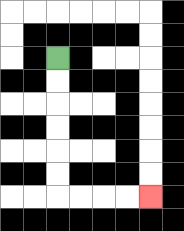{'start': '[2, 2]', 'end': '[6, 8]', 'path_directions': 'D,D,D,D,D,D,R,R,R,R', 'path_coordinates': '[[2, 2], [2, 3], [2, 4], [2, 5], [2, 6], [2, 7], [2, 8], [3, 8], [4, 8], [5, 8], [6, 8]]'}